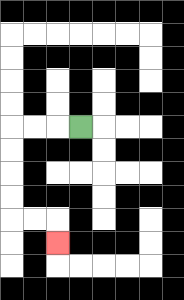{'start': '[3, 5]', 'end': '[2, 10]', 'path_directions': 'L,L,L,D,D,D,D,R,R,D', 'path_coordinates': '[[3, 5], [2, 5], [1, 5], [0, 5], [0, 6], [0, 7], [0, 8], [0, 9], [1, 9], [2, 9], [2, 10]]'}